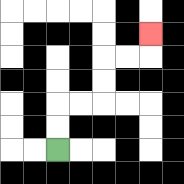{'start': '[2, 6]', 'end': '[6, 1]', 'path_directions': 'U,U,R,R,U,U,R,R,U', 'path_coordinates': '[[2, 6], [2, 5], [2, 4], [3, 4], [4, 4], [4, 3], [4, 2], [5, 2], [6, 2], [6, 1]]'}